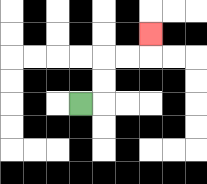{'start': '[3, 4]', 'end': '[6, 1]', 'path_directions': 'R,U,U,R,R,U', 'path_coordinates': '[[3, 4], [4, 4], [4, 3], [4, 2], [5, 2], [6, 2], [6, 1]]'}